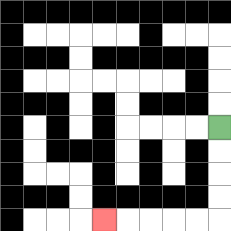{'start': '[9, 5]', 'end': '[4, 9]', 'path_directions': 'D,D,D,D,L,L,L,L,L', 'path_coordinates': '[[9, 5], [9, 6], [9, 7], [9, 8], [9, 9], [8, 9], [7, 9], [6, 9], [5, 9], [4, 9]]'}